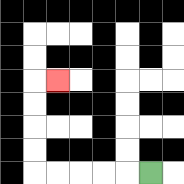{'start': '[6, 7]', 'end': '[2, 3]', 'path_directions': 'L,L,L,L,L,U,U,U,U,R', 'path_coordinates': '[[6, 7], [5, 7], [4, 7], [3, 7], [2, 7], [1, 7], [1, 6], [1, 5], [1, 4], [1, 3], [2, 3]]'}